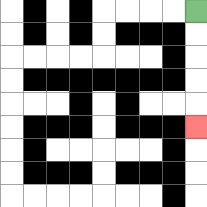{'start': '[8, 0]', 'end': '[8, 5]', 'path_directions': 'D,D,D,D,D', 'path_coordinates': '[[8, 0], [8, 1], [8, 2], [8, 3], [8, 4], [8, 5]]'}